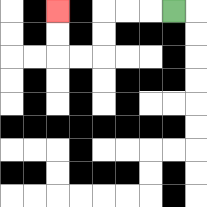{'start': '[7, 0]', 'end': '[2, 0]', 'path_directions': 'L,L,L,D,D,L,L,U,U', 'path_coordinates': '[[7, 0], [6, 0], [5, 0], [4, 0], [4, 1], [4, 2], [3, 2], [2, 2], [2, 1], [2, 0]]'}